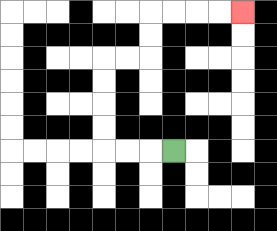{'start': '[7, 6]', 'end': '[10, 0]', 'path_directions': 'L,L,L,U,U,U,U,R,R,U,U,R,R,R,R', 'path_coordinates': '[[7, 6], [6, 6], [5, 6], [4, 6], [4, 5], [4, 4], [4, 3], [4, 2], [5, 2], [6, 2], [6, 1], [6, 0], [7, 0], [8, 0], [9, 0], [10, 0]]'}